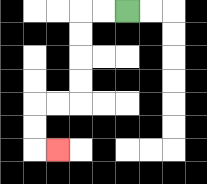{'start': '[5, 0]', 'end': '[2, 6]', 'path_directions': 'L,L,D,D,D,D,L,L,D,D,R', 'path_coordinates': '[[5, 0], [4, 0], [3, 0], [3, 1], [3, 2], [3, 3], [3, 4], [2, 4], [1, 4], [1, 5], [1, 6], [2, 6]]'}